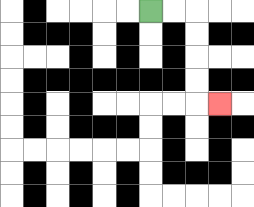{'start': '[6, 0]', 'end': '[9, 4]', 'path_directions': 'R,R,D,D,D,D,R', 'path_coordinates': '[[6, 0], [7, 0], [8, 0], [8, 1], [8, 2], [8, 3], [8, 4], [9, 4]]'}